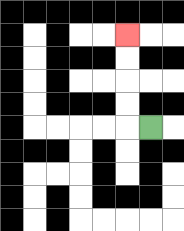{'start': '[6, 5]', 'end': '[5, 1]', 'path_directions': 'L,U,U,U,U', 'path_coordinates': '[[6, 5], [5, 5], [5, 4], [5, 3], [5, 2], [5, 1]]'}